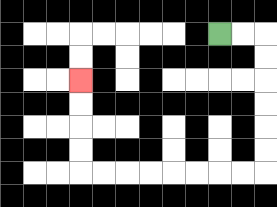{'start': '[9, 1]', 'end': '[3, 3]', 'path_directions': 'R,R,D,D,D,D,D,D,L,L,L,L,L,L,L,L,U,U,U,U', 'path_coordinates': '[[9, 1], [10, 1], [11, 1], [11, 2], [11, 3], [11, 4], [11, 5], [11, 6], [11, 7], [10, 7], [9, 7], [8, 7], [7, 7], [6, 7], [5, 7], [4, 7], [3, 7], [3, 6], [3, 5], [3, 4], [3, 3]]'}